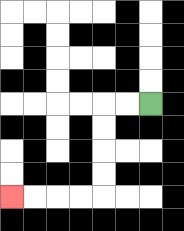{'start': '[6, 4]', 'end': '[0, 8]', 'path_directions': 'L,L,D,D,D,D,L,L,L,L', 'path_coordinates': '[[6, 4], [5, 4], [4, 4], [4, 5], [4, 6], [4, 7], [4, 8], [3, 8], [2, 8], [1, 8], [0, 8]]'}